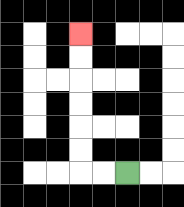{'start': '[5, 7]', 'end': '[3, 1]', 'path_directions': 'L,L,U,U,U,U,U,U', 'path_coordinates': '[[5, 7], [4, 7], [3, 7], [3, 6], [3, 5], [3, 4], [3, 3], [3, 2], [3, 1]]'}